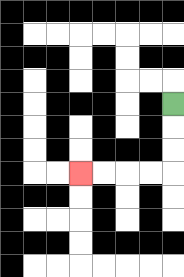{'start': '[7, 4]', 'end': '[3, 7]', 'path_directions': 'D,D,D,L,L,L,L', 'path_coordinates': '[[7, 4], [7, 5], [7, 6], [7, 7], [6, 7], [5, 7], [4, 7], [3, 7]]'}